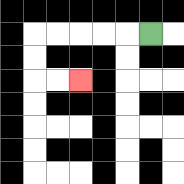{'start': '[6, 1]', 'end': '[3, 3]', 'path_directions': 'L,L,L,L,L,D,D,R,R', 'path_coordinates': '[[6, 1], [5, 1], [4, 1], [3, 1], [2, 1], [1, 1], [1, 2], [1, 3], [2, 3], [3, 3]]'}